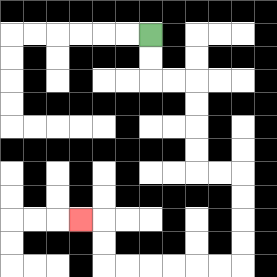{'start': '[6, 1]', 'end': '[3, 9]', 'path_directions': 'D,D,R,R,D,D,D,D,R,R,D,D,D,D,L,L,L,L,L,L,U,U,L', 'path_coordinates': '[[6, 1], [6, 2], [6, 3], [7, 3], [8, 3], [8, 4], [8, 5], [8, 6], [8, 7], [9, 7], [10, 7], [10, 8], [10, 9], [10, 10], [10, 11], [9, 11], [8, 11], [7, 11], [6, 11], [5, 11], [4, 11], [4, 10], [4, 9], [3, 9]]'}